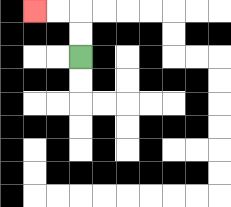{'start': '[3, 2]', 'end': '[1, 0]', 'path_directions': 'U,U,L,L', 'path_coordinates': '[[3, 2], [3, 1], [3, 0], [2, 0], [1, 0]]'}